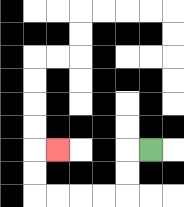{'start': '[6, 6]', 'end': '[2, 6]', 'path_directions': 'L,D,D,L,L,L,L,U,U,R', 'path_coordinates': '[[6, 6], [5, 6], [5, 7], [5, 8], [4, 8], [3, 8], [2, 8], [1, 8], [1, 7], [1, 6], [2, 6]]'}